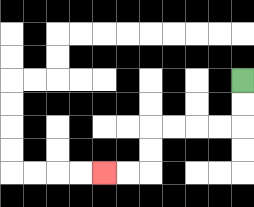{'start': '[10, 3]', 'end': '[4, 7]', 'path_directions': 'D,D,L,L,L,L,D,D,L,L', 'path_coordinates': '[[10, 3], [10, 4], [10, 5], [9, 5], [8, 5], [7, 5], [6, 5], [6, 6], [6, 7], [5, 7], [4, 7]]'}